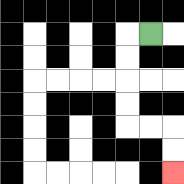{'start': '[6, 1]', 'end': '[7, 7]', 'path_directions': 'L,D,D,D,D,R,R,D,D', 'path_coordinates': '[[6, 1], [5, 1], [5, 2], [5, 3], [5, 4], [5, 5], [6, 5], [7, 5], [7, 6], [7, 7]]'}